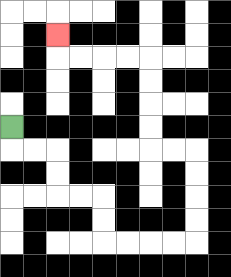{'start': '[0, 5]', 'end': '[2, 1]', 'path_directions': 'D,R,R,D,D,R,R,D,D,R,R,R,R,U,U,U,U,L,L,U,U,U,U,L,L,L,L,U', 'path_coordinates': '[[0, 5], [0, 6], [1, 6], [2, 6], [2, 7], [2, 8], [3, 8], [4, 8], [4, 9], [4, 10], [5, 10], [6, 10], [7, 10], [8, 10], [8, 9], [8, 8], [8, 7], [8, 6], [7, 6], [6, 6], [6, 5], [6, 4], [6, 3], [6, 2], [5, 2], [4, 2], [3, 2], [2, 2], [2, 1]]'}